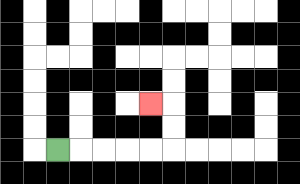{'start': '[2, 6]', 'end': '[6, 4]', 'path_directions': 'R,R,R,R,R,U,U,L', 'path_coordinates': '[[2, 6], [3, 6], [4, 6], [5, 6], [6, 6], [7, 6], [7, 5], [7, 4], [6, 4]]'}